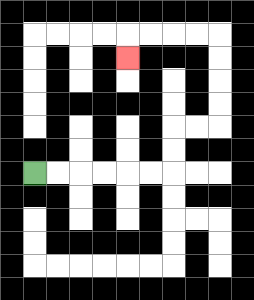{'start': '[1, 7]', 'end': '[5, 2]', 'path_directions': 'R,R,R,R,R,R,U,U,R,R,U,U,U,U,L,L,L,L,D', 'path_coordinates': '[[1, 7], [2, 7], [3, 7], [4, 7], [5, 7], [6, 7], [7, 7], [7, 6], [7, 5], [8, 5], [9, 5], [9, 4], [9, 3], [9, 2], [9, 1], [8, 1], [7, 1], [6, 1], [5, 1], [5, 2]]'}